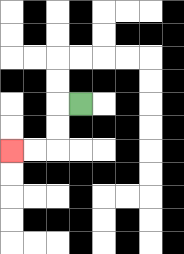{'start': '[3, 4]', 'end': '[0, 6]', 'path_directions': 'L,D,D,L,L', 'path_coordinates': '[[3, 4], [2, 4], [2, 5], [2, 6], [1, 6], [0, 6]]'}